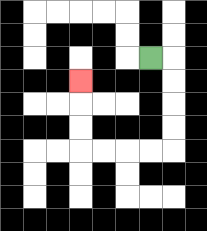{'start': '[6, 2]', 'end': '[3, 3]', 'path_directions': 'R,D,D,D,D,L,L,L,L,U,U,U', 'path_coordinates': '[[6, 2], [7, 2], [7, 3], [7, 4], [7, 5], [7, 6], [6, 6], [5, 6], [4, 6], [3, 6], [3, 5], [3, 4], [3, 3]]'}